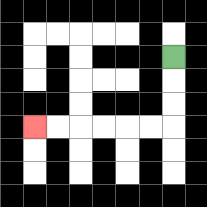{'start': '[7, 2]', 'end': '[1, 5]', 'path_directions': 'D,D,D,L,L,L,L,L,L', 'path_coordinates': '[[7, 2], [7, 3], [7, 4], [7, 5], [6, 5], [5, 5], [4, 5], [3, 5], [2, 5], [1, 5]]'}